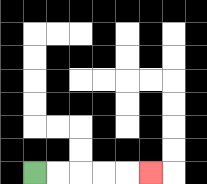{'start': '[1, 7]', 'end': '[6, 7]', 'path_directions': 'R,R,R,R,R', 'path_coordinates': '[[1, 7], [2, 7], [3, 7], [4, 7], [5, 7], [6, 7]]'}